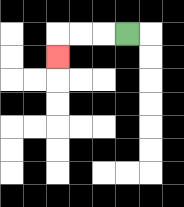{'start': '[5, 1]', 'end': '[2, 2]', 'path_directions': 'L,L,L,D', 'path_coordinates': '[[5, 1], [4, 1], [3, 1], [2, 1], [2, 2]]'}